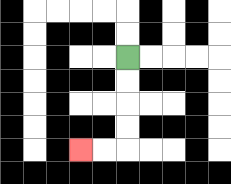{'start': '[5, 2]', 'end': '[3, 6]', 'path_directions': 'D,D,D,D,L,L', 'path_coordinates': '[[5, 2], [5, 3], [5, 4], [5, 5], [5, 6], [4, 6], [3, 6]]'}